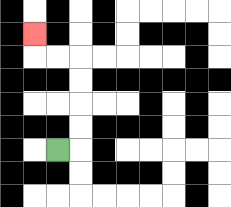{'start': '[2, 6]', 'end': '[1, 1]', 'path_directions': 'R,U,U,U,U,L,L,U', 'path_coordinates': '[[2, 6], [3, 6], [3, 5], [3, 4], [3, 3], [3, 2], [2, 2], [1, 2], [1, 1]]'}